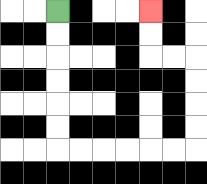{'start': '[2, 0]', 'end': '[6, 0]', 'path_directions': 'D,D,D,D,D,D,R,R,R,R,R,R,U,U,U,U,L,L,U,U', 'path_coordinates': '[[2, 0], [2, 1], [2, 2], [2, 3], [2, 4], [2, 5], [2, 6], [3, 6], [4, 6], [5, 6], [6, 6], [7, 6], [8, 6], [8, 5], [8, 4], [8, 3], [8, 2], [7, 2], [6, 2], [6, 1], [6, 0]]'}